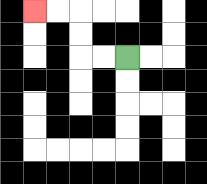{'start': '[5, 2]', 'end': '[1, 0]', 'path_directions': 'L,L,U,U,L,L', 'path_coordinates': '[[5, 2], [4, 2], [3, 2], [3, 1], [3, 0], [2, 0], [1, 0]]'}